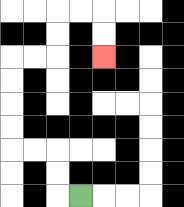{'start': '[3, 8]', 'end': '[4, 2]', 'path_directions': 'L,U,U,L,L,U,U,U,U,R,R,U,U,R,R,D,D', 'path_coordinates': '[[3, 8], [2, 8], [2, 7], [2, 6], [1, 6], [0, 6], [0, 5], [0, 4], [0, 3], [0, 2], [1, 2], [2, 2], [2, 1], [2, 0], [3, 0], [4, 0], [4, 1], [4, 2]]'}